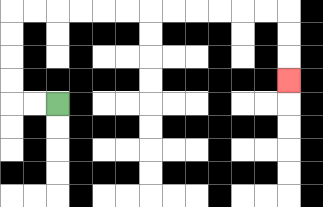{'start': '[2, 4]', 'end': '[12, 3]', 'path_directions': 'L,L,U,U,U,U,R,R,R,R,R,R,R,R,R,R,R,R,D,D,D', 'path_coordinates': '[[2, 4], [1, 4], [0, 4], [0, 3], [0, 2], [0, 1], [0, 0], [1, 0], [2, 0], [3, 0], [4, 0], [5, 0], [6, 0], [7, 0], [8, 0], [9, 0], [10, 0], [11, 0], [12, 0], [12, 1], [12, 2], [12, 3]]'}